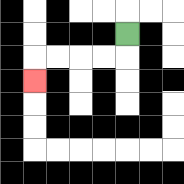{'start': '[5, 1]', 'end': '[1, 3]', 'path_directions': 'D,L,L,L,L,D', 'path_coordinates': '[[5, 1], [5, 2], [4, 2], [3, 2], [2, 2], [1, 2], [1, 3]]'}